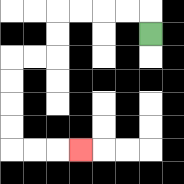{'start': '[6, 1]', 'end': '[3, 6]', 'path_directions': 'U,L,L,L,L,D,D,L,L,D,D,D,D,R,R,R', 'path_coordinates': '[[6, 1], [6, 0], [5, 0], [4, 0], [3, 0], [2, 0], [2, 1], [2, 2], [1, 2], [0, 2], [0, 3], [0, 4], [0, 5], [0, 6], [1, 6], [2, 6], [3, 6]]'}